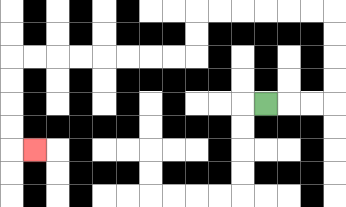{'start': '[11, 4]', 'end': '[1, 6]', 'path_directions': 'R,R,R,U,U,U,U,L,L,L,L,L,L,D,D,L,L,L,L,L,L,L,L,D,D,D,D,R', 'path_coordinates': '[[11, 4], [12, 4], [13, 4], [14, 4], [14, 3], [14, 2], [14, 1], [14, 0], [13, 0], [12, 0], [11, 0], [10, 0], [9, 0], [8, 0], [8, 1], [8, 2], [7, 2], [6, 2], [5, 2], [4, 2], [3, 2], [2, 2], [1, 2], [0, 2], [0, 3], [0, 4], [0, 5], [0, 6], [1, 6]]'}